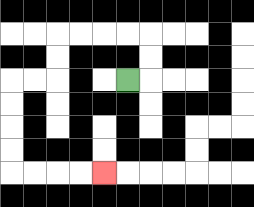{'start': '[5, 3]', 'end': '[4, 7]', 'path_directions': 'R,U,U,L,L,L,L,D,D,L,L,D,D,D,D,R,R,R,R', 'path_coordinates': '[[5, 3], [6, 3], [6, 2], [6, 1], [5, 1], [4, 1], [3, 1], [2, 1], [2, 2], [2, 3], [1, 3], [0, 3], [0, 4], [0, 5], [0, 6], [0, 7], [1, 7], [2, 7], [3, 7], [4, 7]]'}